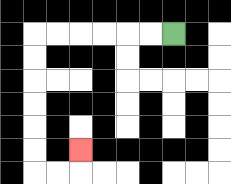{'start': '[7, 1]', 'end': '[3, 6]', 'path_directions': 'L,L,L,L,L,L,D,D,D,D,D,D,R,R,U', 'path_coordinates': '[[7, 1], [6, 1], [5, 1], [4, 1], [3, 1], [2, 1], [1, 1], [1, 2], [1, 3], [1, 4], [1, 5], [1, 6], [1, 7], [2, 7], [3, 7], [3, 6]]'}